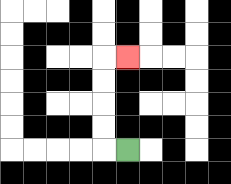{'start': '[5, 6]', 'end': '[5, 2]', 'path_directions': 'L,U,U,U,U,R', 'path_coordinates': '[[5, 6], [4, 6], [4, 5], [4, 4], [4, 3], [4, 2], [5, 2]]'}